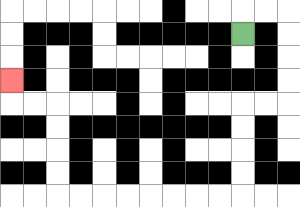{'start': '[10, 1]', 'end': '[0, 3]', 'path_directions': 'U,R,R,D,D,D,D,L,L,D,D,D,D,L,L,L,L,L,L,L,L,U,U,U,U,L,L,U', 'path_coordinates': '[[10, 1], [10, 0], [11, 0], [12, 0], [12, 1], [12, 2], [12, 3], [12, 4], [11, 4], [10, 4], [10, 5], [10, 6], [10, 7], [10, 8], [9, 8], [8, 8], [7, 8], [6, 8], [5, 8], [4, 8], [3, 8], [2, 8], [2, 7], [2, 6], [2, 5], [2, 4], [1, 4], [0, 4], [0, 3]]'}